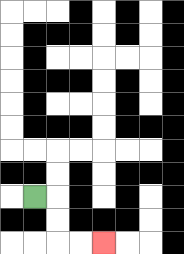{'start': '[1, 8]', 'end': '[4, 10]', 'path_directions': 'R,D,D,R,R', 'path_coordinates': '[[1, 8], [2, 8], [2, 9], [2, 10], [3, 10], [4, 10]]'}